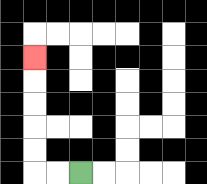{'start': '[3, 7]', 'end': '[1, 2]', 'path_directions': 'L,L,U,U,U,U,U', 'path_coordinates': '[[3, 7], [2, 7], [1, 7], [1, 6], [1, 5], [1, 4], [1, 3], [1, 2]]'}